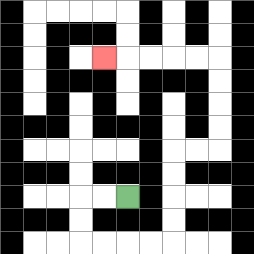{'start': '[5, 8]', 'end': '[4, 2]', 'path_directions': 'L,L,D,D,R,R,R,R,U,U,U,U,R,R,U,U,U,U,L,L,L,L,L', 'path_coordinates': '[[5, 8], [4, 8], [3, 8], [3, 9], [3, 10], [4, 10], [5, 10], [6, 10], [7, 10], [7, 9], [7, 8], [7, 7], [7, 6], [8, 6], [9, 6], [9, 5], [9, 4], [9, 3], [9, 2], [8, 2], [7, 2], [6, 2], [5, 2], [4, 2]]'}